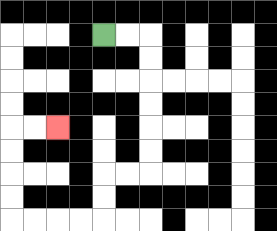{'start': '[4, 1]', 'end': '[2, 5]', 'path_directions': 'R,R,D,D,D,D,D,D,L,L,D,D,L,L,L,L,U,U,U,U,R,R', 'path_coordinates': '[[4, 1], [5, 1], [6, 1], [6, 2], [6, 3], [6, 4], [6, 5], [6, 6], [6, 7], [5, 7], [4, 7], [4, 8], [4, 9], [3, 9], [2, 9], [1, 9], [0, 9], [0, 8], [0, 7], [0, 6], [0, 5], [1, 5], [2, 5]]'}